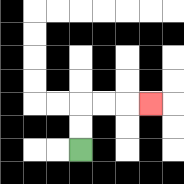{'start': '[3, 6]', 'end': '[6, 4]', 'path_directions': 'U,U,R,R,R', 'path_coordinates': '[[3, 6], [3, 5], [3, 4], [4, 4], [5, 4], [6, 4]]'}